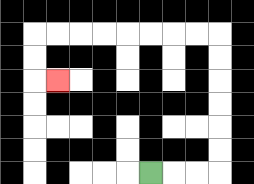{'start': '[6, 7]', 'end': '[2, 3]', 'path_directions': 'R,R,R,U,U,U,U,U,U,L,L,L,L,L,L,L,L,D,D,R', 'path_coordinates': '[[6, 7], [7, 7], [8, 7], [9, 7], [9, 6], [9, 5], [9, 4], [9, 3], [9, 2], [9, 1], [8, 1], [7, 1], [6, 1], [5, 1], [4, 1], [3, 1], [2, 1], [1, 1], [1, 2], [1, 3], [2, 3]]'}